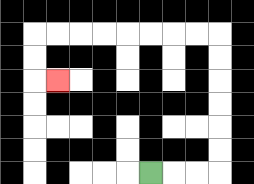{'start': '[6, 7]', 'end': '[2, 3]', 'path_directions': 'R,R,R,U,U,U,U,U,U,L,L,L,L,L,L,L,L,D,D,R', 'path_coordinates': '[[6, 7], [7, 7], [8, 7], [9, 7], [9, 6], [9, 5], [9, 4], [9, 3], [9, 2], [9, 1], [8, 1], [7, 1], [6, 1], [5, 1], [4, 1], [3, 1], [2, 1], [1, 1], [1, 2], [1, 3], [2, 3]]'}